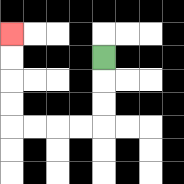{'start': '[4, 2]', 'end': '[0, 1]', 'path_directions': 'D,D,D,L,L,L,L,U,U,U,U', 'path_coordinates': '[[4, 2], [4, 3], [4, 4], [4, 5], [3, 5], [2, 5], [1, 5], [0, 5], [0, 4], [0, 3], [0, 2], [0, 1]]'}